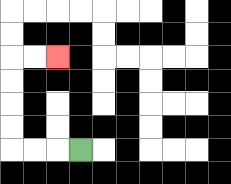{'start': '[3, 6]', 'end': '[2, 2]', 'path_directions': 'L,L,L,U,U,U,U,R,R', 'path_coordinates': '[[3, 6], [2, 6], [1, 6], [0, 6], [0, 5], [0, 4], [0, 3], [0, 2], [1, 2], [2, 2]]'}